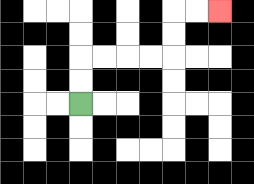{'start': '[3, 4]', 'end': '[9, 0]', 'path_directions': 'U,U,R,R,R,R,U,U,R,R', 'path_coordinates': '[[3, 4], [3, 3], [3, 2], [4, 2], [5, 2], [6, 2], [7, 2], [7, 1], [7, 0], [8, 0], [9, 0]]'}